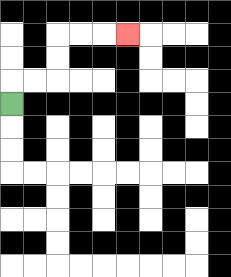{'start': '[0, 4]', 'end': '[5, 1]', 'path_directions': 'U,R,R,U,U,R,R,R', 'path_coordinates': '[[0, 4], [0, 3], [1, 3], [2, 3], [2, 2], [2, 1], [3, 1], [4, 1], [5, 1]]'}